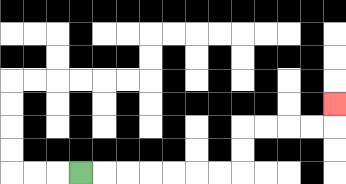{'start': '[3, 7]', 'end': '[14, 4]', 'path_directions': 'R,R,R,R,R,R,R,U,U,R,R,R,R,U', 'path_coordinates': '[[3, 7], [4, 7], [5, 7], [6, 7], [7, 7], [8, 7], [9, 7], [10, 7], [10, 6], [10, 5], [11, 5], [12, 5], [13, 5], [14, 5], [14, 4]]'}